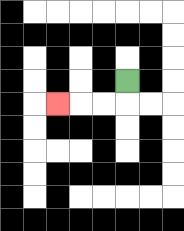{'start': '[5, 3]', 'end': '[2, 4]', 'path_directions': 'D,L,L,L', 'path_coordinates': '[[5, 3], [5, 4], [4, 4], [3, 4], [2, 4]]'}